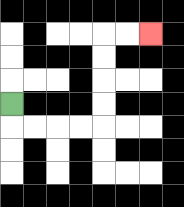{'start': '[0, 4]', 'end': '[6, 1]', 'path_directions': 'D,R,R,R,R,U,U,U,U,R,R', 'path_coordinates': '[[0, 4], [0, 5], [1, 5], [2, 5], [3, 5], [4, 5], [4, 4], [4, 3], [4, 2], [4, 1], [5, 1], [6, 1]]'}